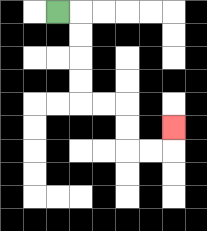{'start': '[2, 0]', 'end': '[7, 5]', 'path_directions': 'R,D,D,D,D,R,R,D,D,R,R,U', 'path_coordinates': '[[2, 0], [3, 0], [3, 1], [3, 2], [3, 3], [3, 4], [4, 4], [5, 4], [5, 5], [5, 6], [6, 6], [7, 6], [7, 5]]'}